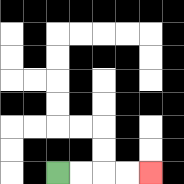{'start': '[2, 7]', 'end': '[6, 7]', 'path_directions': 'R,R,R,R', 'path_coordinates': '[[2, 7], [3, 7], [4, 7], [5, 7], [6, 7]]'}